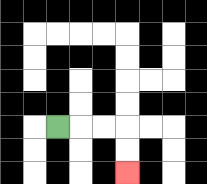{'start': '[2, 5]', 'end': '[5, 7]', 'path_directions': 'R,R,R,D,D', 'path_coordinates': '[[2, 5], [3, 5], [4, 5], [5, 5], [5, 6], [5, 7]]'}